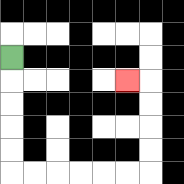{'start': '[0, 2]', 'end': '[5, 3]', 'path_directions': 'D,D,D,D,D,R,R,R,R,R,R,U,U,U,U,L', 'path_coordinates': '[[0, 2], [0, 3], [0, 4], [0, 5], [0, 6], [0, 7], [1, 7], [2, 7], [3, 7], [4, 7], [5, 7], [6, 7], [6, 6], [6, 5], [6, 4], [6, 3], [5, 3]]'}